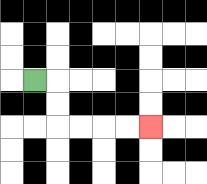{'start': '[1, 3]', 'end': '[6, 5]', 'path_directions': 'R,D,D,R,R,R,R', 'path_coordinates': '[[1, 3], [2, 3], [2, 4], [2, 5], [3, 5], [4, 5], [5, 5], [6, 5]]'}